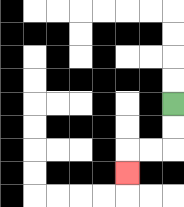{'start': '[7, 4]', 'end': '[5, 7]', 'path_directions': 'D,D,L,L,D', 'path_coordinates': '[[7, 4], [7, 5], [7, 6], [6, 6], [5, 6], [5, 7]]'}